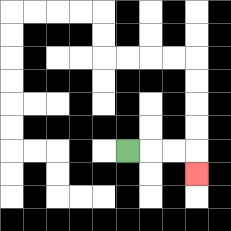{'start': '[5, 6]', 'end': '[8, 7]', 'path_directions': 'R,R,R,D', 'path_coordinates': '[[5, 6], [6, 6], [7, 6], [8, 6], [8, 7]]'}